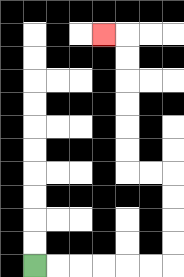{'start': '[1, 11]', 'end': '[4, 1]', 'path_directions': 'R,R,R,R,R,R,U,U,U,U,L,L,U,U,U,U,U,U,L', 'path_coordinates': '[[1, 11], [2, 11], [3, 11], [4, 11], [5, 11], [6, 11], [7, 11], [7, 10], [7, 9], [7, 8], [7, 7], [6, 7], [5, 7], [5, 6], [5, 5], [5, 4], [5, 3], [5, 2], [5, 1], [4, 1]]'}